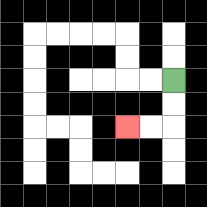{'start': '[7, 3]', 'end': '[5, 5]', 'path_directions': 'D,D,L,L', 'path_coordinates': '[[7, 3], [7, 4], [7, 5], [6, 5], [5, 5]]'}